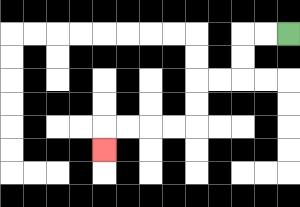{'start': '[12, 1]', 'end': '[4, 6]', 'path_directions': 'L,L,D,D,L,L,D,D,L,L,L,L,D', 'path_coordinates': '[[12, 1], [11, 1], [10, 1], [10, 2], [10, 3], [9, 3], [8, 3], [8, 4], [8, 5], [7, 5], [6, 5], [5, 5], [4, 5], [4, 6]]'}